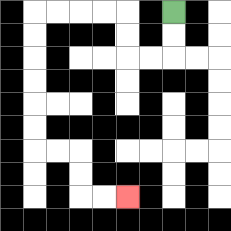{'start': '[7, 0]', 'end': '[5, 8]', 'path_directions': 'D,D,L,L,U,U,L,L,L,L,D,D,D,D,D,D,R,R,D,D,R,R', 'path_coordinates': '[[7, 0], [7, 1], [7, 2], [6, 2], [5, 2], [5, 1], [5, 0], [4, 0], [3, 0], [2, 0], [1, 0], [1, 1], [1, 2], [1, 3], [1, 4], [1, 5], [1, 6], [2, 6], [3, 6], [3, 7], [3, 8], [4, 8], [5, 8]]'}